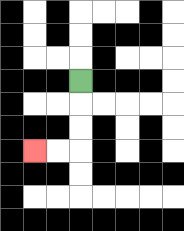{'start': '[3, 3]', 'end': '[1, 6]', 'path_directions': 'D,D,D,L,L', 'path_coordinates': '[[3, 3], [3, 4], [3, 5], [3, 6], [2, 6], [1, 6]]'}